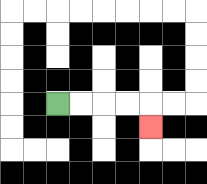{'start': '[2, 4]', 'end': '[6, 5]', 'path_directions': 'R,R,R,R,D', 'path_coordinates': '[[2, 4], [3, 4], [4, 4], [5, 4], [6, 4], [6, 5]]'}